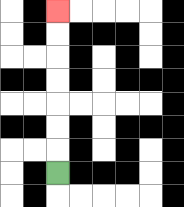{'start': '[2, 7]', 'end': '[2, 0]', 'path_directions': 'U,U,U,U,U,U,U', 'path_coordinates': '[[2, 7], [2, 6], [2, 5], [2, 4], [2, 3], [2, 2], [2, 1], [2, 0]]'}